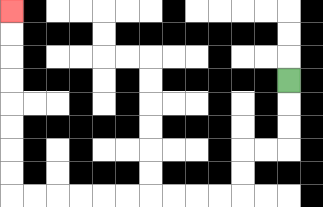{'start': '[12, 3]', 'end': '[0, 0]', 'path_directions': 'D,D,D,L,L,D,D,L,L,L,L,L,L,L,L,L,L,U,U,U,U,U,U,U,U', 'path_coordinates': '[[12, 3], [12, 4], [12, 5], [12, 6], [11, 6], [10, 6], [10, 7], [10, 8], [9, 8], [8, 8], [7, 8], [6, 8], [5, 8], [4, 8], [3, 8], [2, 8], [1, 8], [0, 8], [0, 7], [0, 6], [0, 5], [0, 4], [0, 3], [0, 2], [0, 1], [0, 0]]'}